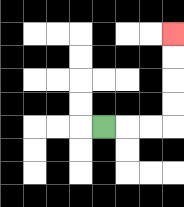{'start': '[4, 5]', 'end': '[7, 1]', 'path_directions': 'R,R,R,U,U,U,U', 'path_coordinates': '[[4, 5], [5, 5], [6, 5], [7, 5], [7, 4], [7, 3], [7, 2], [7, 1]]'}